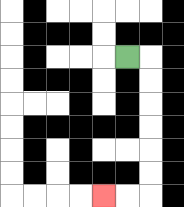{'start': '[5, 2]', 'end': '[4, 8]', 'path_directions': 'R,D,D,D,D,D,D,L,L', 'path_coordinates': '[[5, 2], [6, 2], [6, 3], [6, 4], [6, 5], [6, 6], [6, 7], [6, 8], [5, 8], [4, 8]]'}